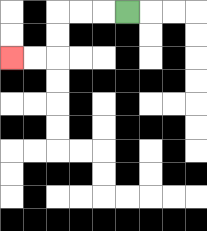{'start': '[5, 0]', 'end': '[0, 2]', 'path_directions': 'L,L,L,D,D,L,L', 'path_coordinates': '[[5, 0], [4, 0], [3, 0], [2, 0], [2, 1], [2, 2], [1, 2], [0, 2]]'}